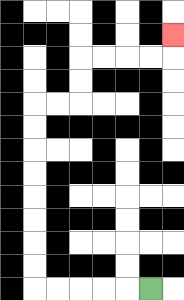{'start': '[6, 12]', 'end': '[7, 1]', 'path_directions': 'L,L,L,L,L,U,U,U,U,U,U,U,U,R,R,U,U,R,R,R,R,U', 'path_coordinates': '[[6, 12], [5, 12], [4, 12], [3, 12], [2, 12], [1, 12], [1, 11], [1, 10], [1, 9], [1, 8], [1, 7], [1, 6], [1, 5], [1, 4], [2, 4], [3, 4], [3, 3], [3, 2], [4, 2], [5, 2], [6, 2], [7, 2], [7, 1]]'}